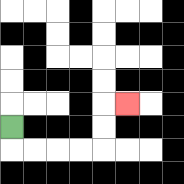{'start': '[0, 5]', 'end': '[5, 4]', 'path_directions': 'D,R,R,R,R,U,U,R', 'path_coordinates': '[[0, 5], [0, 6], [1, 6], [2, 6], [3, 6], [4, 6], [4, 5], [4, 4], [5, 4]]'}